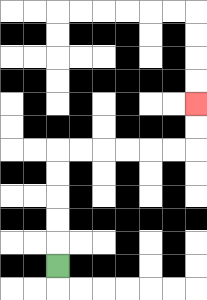{'start': '[2, 11]', 'end': '[8, 4]', 'path_directions': 'U,U,U,U,U,R,R,R,R,R,R,U,U', 'path_coordinates': '[[2, 11], [2, 10], [2, 9], [2, 8], [2, 7], [2, 6], [3, 6], [4, 6], [5, 6], [6, 6], [7, 6], [8, 6], [8, 5], [8, 4]]'}